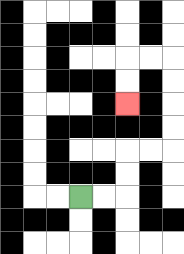{'start': '[3, 8]', 'end': '[5, 4]', 'path_directions': 'R,R,U,U,R,R,U,U,U,U,L,L,D,D', 'path_coordinates': '[[3, 8], [4, 8], [5, 8], [5, 7], [5, 6], [6, 6], [7, 6], [7, 5], [7, 4], [7, 3], [7, 2], [6, 2], [5, 2], [5, 3], [5, 4]]'}